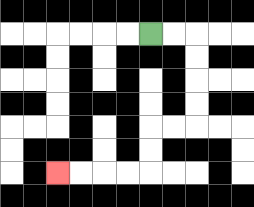{'start': '[6, 1]', 'end': '[2, 7]', 'path_directions': 'R,R,D,D,D,D,L,L,D,D,L,L,L,L', 'path_coordinates': '[[6, 1], [7, 1], [8, 1], [8, 2], [8, 3], [8, 4], [8, 5], [7, 5], [6, 5], [6, 6], [6, 7], [5, 7], [4, 7], [3, 7], [2, 7]]'}